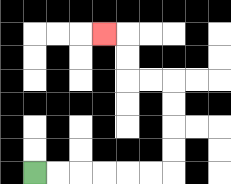{'start': '[1, 7]', 'end': '[4, 1]', 'path_directions': 'R,R,R,R,R,R,U,U,U,U,L,L,U,U,L', 'path_coordinates': '[[1, 7], [2, 7], [3, 7], [4, 7], [5, 7], [6, 7], [7, 7], [7, 6], [7, 5], [7, 4], [7, 3], [6, 3], [5, 3], [5, 2], [5, 1], [4, 1]]'}